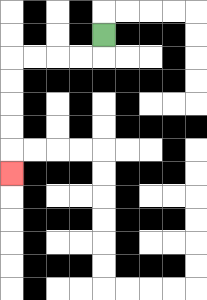{'start': '[4, 1]', 'end': '[0, 7]', 'path_directions': 'D,L,L,L,L,D,D,D,D,D', 'path_coordinates': '[[4, 1], [4, 2], [3, 2], [2, 2], [1, 2], [0, 2], [0, 3], [0, 4], [0, 5], [0, 6], [0, 7]]'}